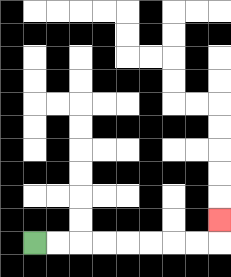{'start': '[1, 10]', 'end': '[9, 9]', 'path_directions': 'R,R,R,R,R,R,R,R,U', 'path_coordinates': '[[1, 10], [2, 10], [3, 10], [4, 10], [5, 10], [6, 10], [7, 10], [8, 10], [9, 10], [9, 9]]'}